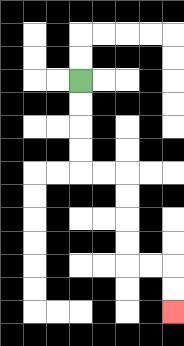{'start': '[3, 3]', 'end': '[7, 13]', 'path_directions': 'D,D,D,D,R,R,D,D,D,D,R,R,D,D', 'path_coordinates': '[[3, 3], [3, 4], [3, 5], [3, 6], [3, 7], [4, 7], [5, 7], [5, 8], [5, 9], [5, 10], [5, 11], [6, 11], [7, 11], [7, 12], [7, 13]]'}